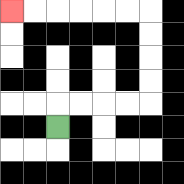{'start': '[2, 5]', 'end': '[0, 0]', 'path_directions': 'U,R,R,R,R,U,U,U,U,L,L,L,L,L,L', 'path_coordinates': '[[2, 5], [2, 4], [3, 4], [4, 4], [5, 4], [6, 4], [6, 3], [6, 2], [6, 1], [6, 0], [5, 0], [4, 0], [3, 0], [2, 0], [1, 0], [0, 0]]'}